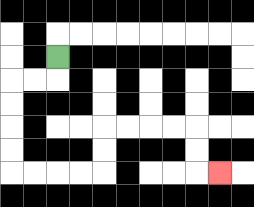{'start': '[2, 2]', 'end': '[9, 7]', 'path_directions': 'D,L,L,D,D,D,D,R,R,R,R,U,U,R,R,R,R,D,D,R', 'path_coordinates': '[[2, 2], [2, 3], [1, 3], [0, 3], [0, 4], [0, 5], [0, 6], [0, 7], [1, 7], [2, 7], [3, 7], [4, 7], [4, 6], [4, 5], [5, 5], [6, 5], [7, 5], [8, 5], [8, 6], [8, 7], [9, 7]]'}